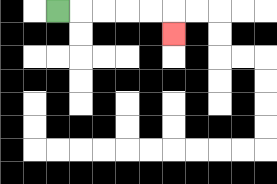{'start': '[2, 0]', 'end': '[7, 1]', 'path_directions': 'R,R,R,R,R,D', 'path_coordinates': '[[2, 0], [3, 0], [4, 0], [5, 0], [6, 0], [7, 0], [7, 1]]'}